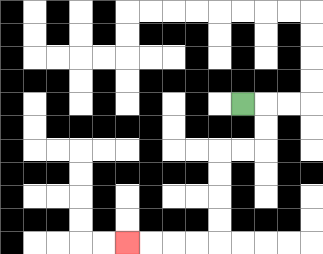{'start': '[10, 4]', 'end': '[5, 10]', 'path_directions': 'R,D,D,L,L,D,D,D,D,L,L,L,L', 'path_coordinates': '[[10, 4], [11, 4], [11, 5], [11, 6], [10, 6], [9, 6], [9, 7], [9, 8], [9, 9], [9, 10], [8, 10], [7, 10], [6, 10], [5, 10]]'}